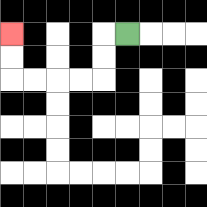{'start': '[5, 1]', 'end': '[0, 1]', 'path_directions': 'L,D,D,L,L,L,L,U,U', 'path_coordinates': '[[5, 1], [4, 1], [4, 2], [4, 3], [3, 3], [2, 3], [1, 3], [0, 3], [0, 2], [0, 1]]'}